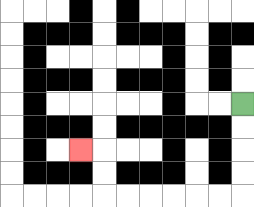{'start': '[10, 4]', 'end': '[3, 6]', 'path_directions': 'D,D,D,D,L,L,L,L,L,L,U,U,L', 'path_coordinates': '[[10, 4], [10, 5], [10, 6], [10, 7], [10, 8], [9, 8], [8, 8], [7, 8], [6, 8], [5, 8], [4, 8], [4, 7], [4, 6], [3, 6]]'}